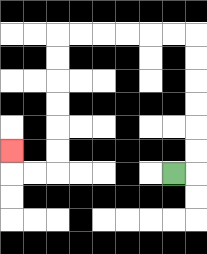{'start': '[7, 7]', 'end': '[0, 6]', 'path_directions': 'R,U,U,U,U,U,U,L,L,L,L,L,L,D,D,D,D,D,D,L,L,U', 'path_coordinates': '[[7, 7], [8, 7], [8, 6], [8, 5], [8, 4], [8, 3], [8, 2], [8, 1], [7, 1], [6, 1], [5, 1], [4, 1], [3, 1], [2, 1], [2, 2], [2, 3], [2, 4], [2, 5], [2, 6], [2, 7], [1, 7], [0, 7], [0, 6]]'}